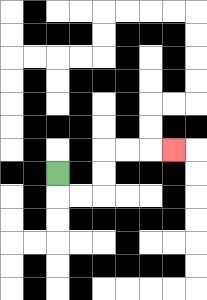{'start': '[2, 7]', 'end': '[7, 6]', 'path_directions': 'D,R,R,U,U,R,R,R', 'path_coordinates': '[[2, 7], [2, 8], [3, 8], [4, 8], [4, 7], [4, 6], [5, 6], [6, 6], [7, 6]]'}